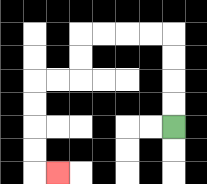{'start': '[7, 5]', 'end': '[2, 7]', 'path_directions': 'U,U,U,U,L,L,L,L,D,D,L,L,D,D,D,D,R', 'path_coordinates': '[[7, 5], [7, 4], [7, 3], [7, 2], [7, 1], [6, 1], [5, 1], [4, 1], [3, 1], [3, 2], [3, 3], [2, 3], [1, 3], [1, 4], [1, 5], [1, 6], [1, 7], [2, 7]]'}